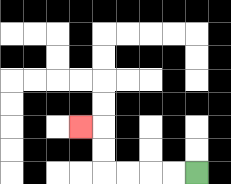{'start': '[8, 7]', 'end': '[3, 5]', 'path_directions': 'L,L,L,L,U,U,L', 'path_coordinates': '[[8, 7], [7, 7], [6, 7], [5, 7], [4, 7], [4, 6], [4, 5], [3, 5]]'}